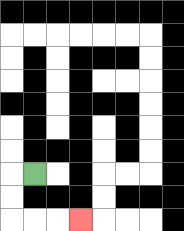{'start': '[1, 7]', 'end': '[3, 9]', 'path_directions': 'L,D,D,R,R,R', 'path_coordinates': '[[1, 7], [0, 7], [0, 8], [0, 9], [1, 9], [2, 9], [3, 9]]'}